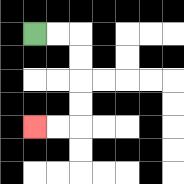{'start': '[1, 1]', 'end': '[1, 5]', 'path_directions': 'R,R,D,D,D,D,L,L', 'path_coordinates': '[[1, 1], [2, 1], [3, 1], [3, 2], [3, 3], [3, 4], [3, 5], [2, 5], [1, 5]]'}